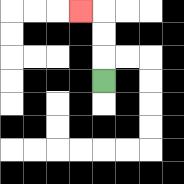{'start': '[4, 3]', 'end': '[3, 0]', 'path_directions': 'U,U,U,L', 'path_coordinates': '[[4, 3], [4, 2], [4, 1], [4, 0], [3, 0]]'}